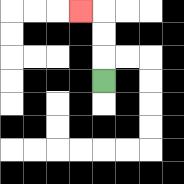{'start': '[4, 3]', 'end': '[3, 0]', 'path_directions': 'U,U,U,L', 'path_coordinates': '[[4, 3], [4, 2], [4, 1], [4, 0], [3, 0]]'}